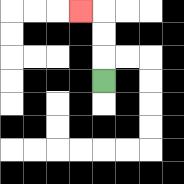{'start': '[4, 3]', 'end': '[3, 0]', 'path_directions': 'U,U,U,L', 'path_coordinates': '[[4, 3], [4, 2], [4, 1], [4, 0], [3, 0]]'}